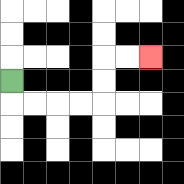{'start': '[0, 3]', 'end': '[6, 2]', 'path_directions': 'D,R,R,R,R,U,U,R,R', 'path_coordinates': '[[0, 3], [0, 4], [1, 4], [2, 4], [3, 4], [4, 4], [4, 3], [4, 2], [5, 2], [6, 2]]'}